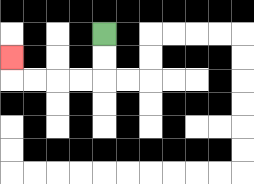{'start': '[4, 1]', 'end': '[0, 2]', 'path_directions': 'D,D,L,L,L,L,U', 'path_coordinates': '[[4, 1], [4, 2], [4, 3], [3, 3], [2, 3], [1, 3], [0, 3], [0, 2]]'}